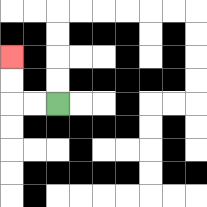{'start': '[2, 4]', 'end': '[0, 2]', 'path_directions': 'L,L,U,U', 'path_coordinates': '[[2, 4], [1, 4], [0, 4], [0, 3], [0, 2]]'}